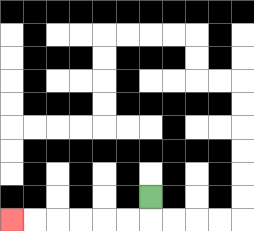{'start': '[6, 8]', 'end': '[0, 9]', 'path_directions': 'D,L,L,L,L,L,L', 'path_coordinates': '[[6, 8], [6, 9], [5, 9], [4, 9], [3, 9], [2, 9], [1, 9], [0, 9]]'}